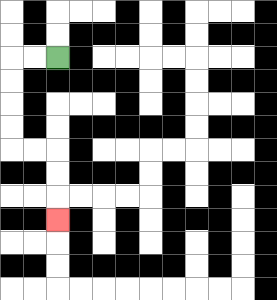{'start': '[2, 2]', 'end': '[2, 9]', 'path_directions': 'L,L,D,D,D,D,R,R,D,D,D', 'path_coordinates': '[[2, 2], [1, 2], [0, 2], [0, 3], [0, 4], [0, 5], [0, 6], [1, 6], [2, 6], [2, 7], [2, 8], [2, 9]]'}